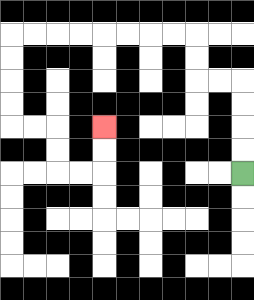{'start': '[10, 7]', 'end': '[4, 5]', 'path_directions': 'U,U,U,U,L,L,U,U,L,L,L,L,L,L,L,L,D,D,D,D,R,R,D,D,R,R,U,U', 'path_coordinates': '[[10, 7], [10, 6], [10, 5], [10, 4], [10, 3], [9, 3], [8, 3], [8, 2], [8, 1], [7, 1], [6, 1], [5, 1], [4, 1], [3, 1], [2, 1], [1, 1], [0, 1], [0, 2], [0, 3], [0, 4], [0, 5], [1, 5], [2, 5], [2, 6], [2, 7], [3, 7], [4, 7], [4, 6], [4, 5]]'}